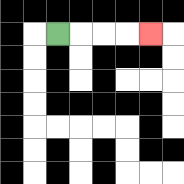{'start': '[2, 1]', 'end': '[6, 1]', 'path_directions': 'R,R,R,R', 'path_coordinates': '[[2, 1], [3, 1], [4, 1], [5, 1], [6, 1]]'}